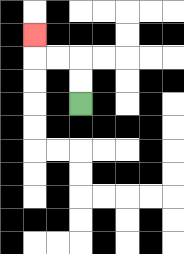{'start': '[3, 4]', 'end': '[1, 1]', 'path_directions': 'U,U,L,L,U', 'path_coordinates': '[[3, 4], [3, 3], [3, 2], [2, 2], [1, 2], [1, 1]]'}